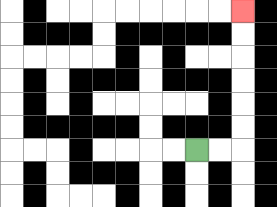{'start': '[8, 6]', 'end': '[10, 0]', 'path_directions': 'R,R,U,U,U,U,U,U', 'path_coordinates': '[[8, 6], [9, 6], [10, 6], [10, 5], [10, 4], [10, 3], [10, 2], [10, 1], [10, 0]]'}